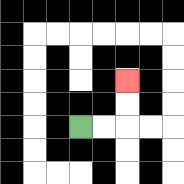{'start': '[3, 5]', 'end': '[5, 3]', 'path_directions': 'R,R,U,U', 'path_coordinates': '[[3, 5], [4, 5], [5, 5], [5, 4], [5, 3]]'}